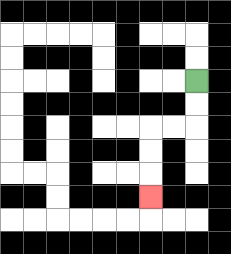{'start': '[8, 3]', 'end': '[6, 8]', 'path_directions': 'D,D,L,L,D,D,D', 'path_coordinates': '[[8, 3], [8, 4], [8, 5], [7, 5], [6, 5], [6, 6], [6, 7], [6, 8]]'}